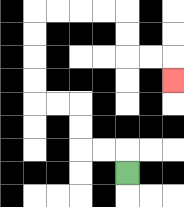{'start': '[5, 7]', 'end': '[7, 3]', 'path_directions': 'U,L,L,U,U,L,L,U,U,U,U,R,R,R,R,D,D,R,R,D', 'path_coordinates': '[[5, 7], [5, 6], [4, 6], [3, 6], [3, 5], [3, 4], [2, 4], [1, 4], [1, 3], [1, 2], [1, 1], [1, 0], [2, 0], [3, 0], [4, 0], [5, 0], [5, 1], [5, 2], [6, 2], [7, 2], [7, 3]]'}